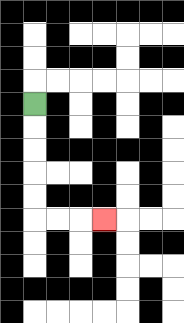{'start': '[1, 4]', 'end': '[4, 9]', 'path_directions': 'D,D,D,D,D,R,R,R', 'path_coordinates': '[[1, 4], [1, 5], [1, 6], [1, 7], [1, 8], [1, 9], [2, 9], [3, 9], [4, 9]]'}